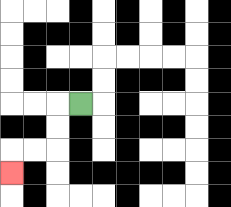{'start': '[3, 4]', 'end': '[0, 7]', 'path_directions': 'L,D,D,L,L,D', 'path_coordinates': '[[3, 4], [2, 4], [2, 5], [2, 6], [1, 6], [0, 6], [0, 7]]'}